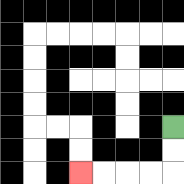{'start': '[7, 5]', 'end': '[3, 7]', 'path_directions': 'D,D,L,L,L,L', 'path_coordinates': '[[7, 5], [7, 6], [7, 7], [6, 7], [5, 7], [4, 7], [3, 7]]'}